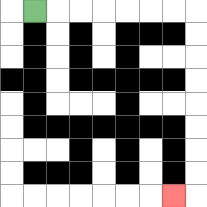{'start': '[1, 0]', 'end': '[7, 8]', 'path_directions': 'R,R,R,R,R,R,R,D,D,D,D,D,D,D,D,L', 'path_coordinates': '[[1, 0], [2, 0], [3, 0], [4, 0], [5, 0], [6, 0], [7, 0], [8, 0], [8, 1], [8, 2], [8, 3], [8, 4], [8, 5], [8, 6], [8, 7], [8, 8], [7, 8]]'}